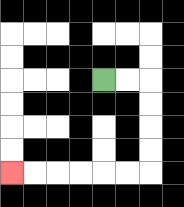{'start': '[4, 3]', 'end': '[0, 7]', 'path_directions': 'R,R,D,D,D,D,L,L,L,L,L,L', 'path_coordinates': '[[4, 3], [5, 3], [6, 3], [6, 4], [6, 5], [6, 6], [6, 7], [5, 7], [4, 7], [3, 7], [2, 7], [1, 7], [0, 7]]'}